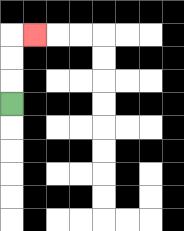{'start': '[0, 4]', 'end': '[1, 1]', 'path_directions': 'U,U,U,R', 'path_coordinates': '[[0, 4], [0, 3], [0, 2], [0, 1], [1, 1]]'}